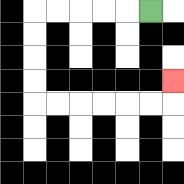{'start': '[6, 0]', 'end': '[7, 3]', 'path_directions': 'L,L,L,L,L,D,D,D,D,R,R,R,R,R,R,U', 'path_coordinates': '[[6, 0], [5, 0], [4, 0], [3, 0], [2, 0], [1, 0], [1, 1], [1, 2], [1, 3], [1, 4], [2, 4], [3, 4], [4, 4], [5, 4], [6, 4], [7, 4], [7, 3]]'}